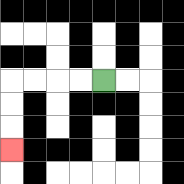{'start': '[4, 3]', 'end': '[0, 6]', 'path_directions': 'L,L,L,L,D,D,D', 'path_coordinates': '[[4, 3], [3, 3], [2, 3], [1, 3], [0, 3], [0, 4], [0, 5], [0, 6]]'}